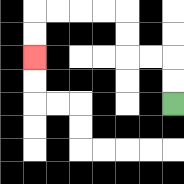{'start': '[7, 4]', 'end': '[1, 2]', 'path_directions': 'U,U,L,L,U,U,L,L,L,L,D,D', 'path_coordinates': '[[7, 4], [7, 3], [7, 2], [6, 2], [5, 2], [5, 1], [5, 0], [4, 0], [3, 0], [2, 0], [1, 0], [1, 1], [1, 2]]'}